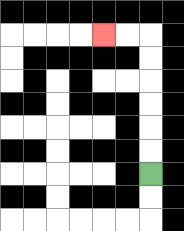{'start': '[6, 7]', 'end': '[4, 1]', 'path_directions': 'U,U,U,U,U,U,L,L', 'path_coordinates': '[[6, 7], [6, 6], [6, 5], [6, 4], [6, 3], [6, 2], [6, 1], [5, 1], [4, 1]]'}